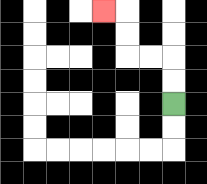{'start': '[7, 4]', 'end': '[4, 0]', 'path_directions': 'U,U,L,L,U,U,L', 'path_coordinates': '[[7, 4], [7, 3], [7, 2], [6, 2], [5, 2], [5, 1], [5, 0], [4, 0]]'}